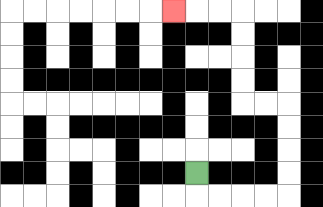{'start': '[8, 7]', 'end': '[7, 0]', 'path_directions': 'D,R,R,R,R,U,U,U,U,L,L,U,U,U,U,L,L,L', 'path_coordinates': '[[8, 7], [8, 8], [9, 8], [10, 8], [11, 8], [12, 8], [12, 7], [12, 6], [12, 5], [12, 4], [11, 4], [10, 4], [10, 3], [10, 2], [10, 1], [10, 0], [9, 0], [8, 0], [7, 0]]'}